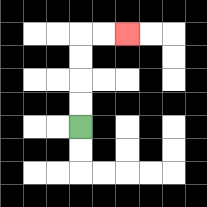{'start': '[3, 5]', 'end': '[5, 1]', 'path_directions': 'U,U,U,U,R,R', 'path_coordinates': '[[3, 5], [3, 4], [3, 3], [3, 2], [3, 1], [4, 1], [5, 1]]'}